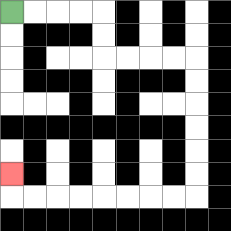{'start': '[0, 0]', 'end': '[0, 7]', 'path_directions': 'R,R,R,R,D,D,R,R,R,R,D,D,D,D,D,D,L,L,L,L,L,L,L,L,U', 'path_coordinates': '[[0, 0], [1, 0], [2, 0], [3, 0], [4, 0], [4, 1], [4, 2], [5, 2], [6, 2], [7, 2], [8, 2], [8, 3], [8, 4], [8, 5], [8, 6], [8, 7], [8, 8], [7, 8], [6, 8], [5, 8], [4, 8], [3, 8], [2, 8], [1, 8], [0, 8], [0, 7]]'}